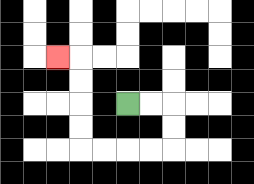{'start': '[5, 4]', 'end': '[2, 2]', 'path_directions': 'R,R,D,D,L,L,L,L,U,U,U,U,L', 'path_coordinates': '[[5, 4], [6, 4], [7, 4], [7, 5], [7, 6], [6, 6], [5, 6], [4, 6], [3, 6], [3, 5], [3, 4], [3, 3], [3, 2], [2, 2]]'}